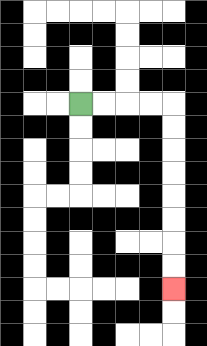{'start': '[3, 4]', 'end': '[7, 12]', 'path_directions': 'R,R,R,R,D,D,D,D,D,D,D,D', 'path_coordinates': '[[3, 4], [4, 4], [5, 4], [6, 4], [7, 4], [7, 5], [7, 6], [7, 7], [7, 8], [7, 9], [7, 10], [7, 11], [7, 12]]'}